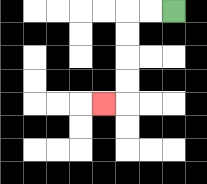{'start': '[7, 0]', 'end': '[4, 4]', 'path_directions': 'L,L,D,D,D,D,L', 'path_coordinates': '[[7, 0], [6, 0], [5, 0], [5, 1], [5, 2], [5, 3], [5, 4], [4, 4]]'}